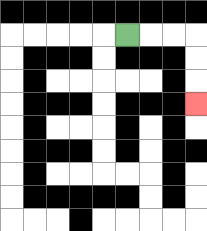{'start': '[5, 1]', 'end': '[8, 4]', 'path_directions': 'R,R,R,D,D,D', 'path_coordinates': '[[5, 1], [6, 1], [7, 1], [8, 1], [8, 2], [8, 3], [8, 4]]'}